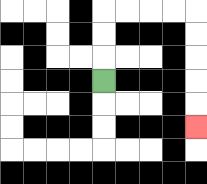{'start': '[4, 3]', 'end': '[8, 5]', 'path_directions': 'U,U,U,R,R,R,R,D,D,D,D,D', 'path_coordinates': '[[4, 3], [4, 2], [4, 1], [4, 0], [5, 0], [6, 0], [7, 0], [8, 0], [8, 1], [8, 2], [8, 3], [8, 4], [8, 5]]'}